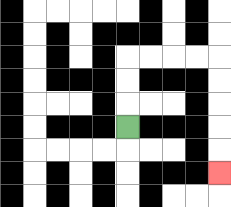{'start': '[5, 5]', 'end': '[9, 7]', 'path_directions': 'U,U,U,R,R,R,R,D,D,D,D,D', 'path_coordinates': '[[5, 5], [5, 4], [5, 3], [5, 2], [6, 2], [7, 2], [8, 2], [9, 2], [9, 3], [9, 4], [9, 5], [9, 6], [9, 7]]'}